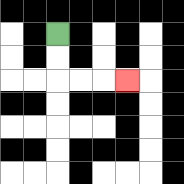{'start': '[2, 1]', 'end': '[5, 3]', 'path_directions': 'D,D,R,R,R', 'path_coordinates': '[[2, 1], [2, 2], [2, 3], [3, 3], [4, 3], [5, 3]]'}